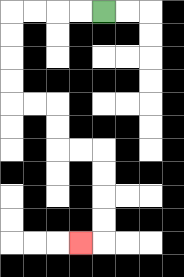{'start': '[4, 0]', 'end': '[3, 10]', 'path_directions': 'L,L,L,L,D,D,D,D,R,R,D,D,R,R,D,D,D,D,L', 'path_coordinates': '[[4, 0], [3, 0], [2, 0], [1, 0], [0, 0], [0, 1], [0, 2], [0, 3], [0, 4], [1, 4], [2, 4], [2, 5], [2, 6], [3, 6], [4, 6], [4, 7], [4, 8], [4, 9], [4, 10], [3, 10]]'}